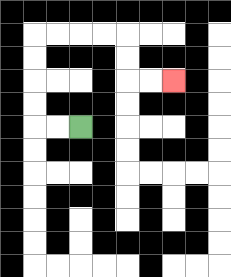{'start': '[3, 5]', 'end': '[7, 3]', 'path_directions': 'L,L,U,U,U,U,R,R,R,R,D,D,R,R', 'path_coordinates': '[[3, 5], [2, 5], [1, 5], [1, 4], [1, 3], [1, 2], [1, 1], [2, 1], [3, 1], [4, 1], [5, 1], [5, 2], [5, 3], [6, 3], [7, 3]]'}